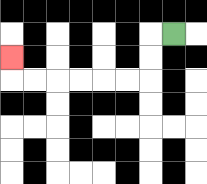{'start': '[7, 1]', 'end': '[0, 2]', 'path_directions': 'L,D,D,L,L,L,L,L,L,U', 'path_coordinates': '[[7, 1], [6, 1], [6, 2], [6, 3], [5, 3], [4, 3], [3, 3], [2, 3], [1, 3], [0, 3], [0, 2]]'}